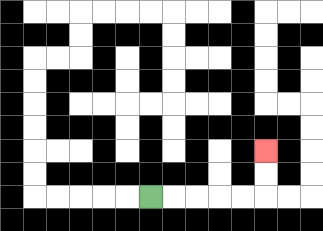{'start': '[6, 8]', 'end': '[11, 6]', 'path_directions': 'R,R,R,R,R,U,U', 'path_coordinates': '[[6, 8], [7, 8], [8, 8], [9, 8], [10, 8], [11, 8], [11, 7], [11, 6]]'}